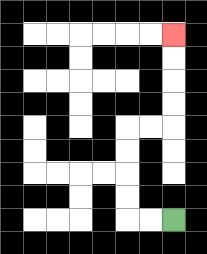{'start': '[7, 9]', 'end': '[7, 1]', 'path_directions': 'L,L,U,U,U,U,R,R,U,U,U,U', 'path_coordinates': '[[7, 9], [6, 9], [5, 9], [5, 8], [5, 7], [5, 6], [5, 5], [6, 5], [7, 5], [7, 4], [7, 3], [7, 2], [7, 1]]'}